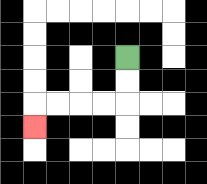{'start': '[5, 2]', 'end': '[1, 5]', 'path_directions': 'D,D,L,L,L,L,D', 'path_coordinates': '[[5, 2], [5, 3], [5, 4], [4, 4], [3, 4], [2, 4], [1, 4], [1, 5]]'}